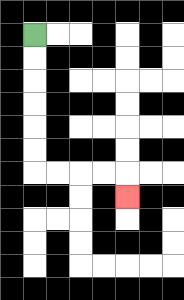{'start': '[1, 1]', 'end': '[5, 8]', 'path_directions': 'D,D,D,D,D,D,R,R,R,R,D', 'path_coordinates': '[[1, 1], [1, 2], [1, 3], [1, 4], [1, 5], [1, 6], [1, 7], [2, 7], [3, 7], [4, 7], [5, 7], [5, 8]]'}